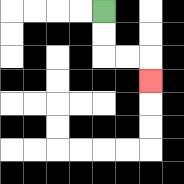{'start': '[4, 0]', 'end': '[6, 3]', 'path_directions': 'D,D,R,R,D', 'path_coordinates': '[[4, 0], [4, 1], [4, 2], [5, 2], [6, 2], [6, 3]]'}